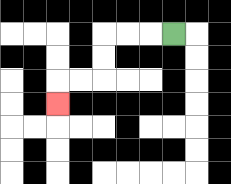{'start': '[7, 1]', 'end': '[2, 4]', 'path_directions': 'L,L,L,D,D,L,L,D', 'path_coordinates': '[[7, 1], [6, 1], [5, 1], [4, 1], [4, 2], [4, 3], [3, 3], [2, 3], [2, 4]]'}